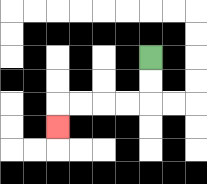{'start': '[6, 2]', 'end': '[2, 5]', 'path_directions': 'D,D,L,L,L,L,D', 'path_coordinates': '[[6, 2], [6, 3], [6, 4], [5, 4], [4, 4], [3, 4], [2, 4], [2, 5]]'}